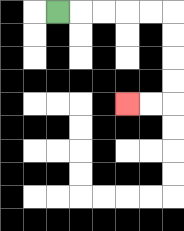{'start': '[2, 0]', 'end': '[5, 4]', 'path_directions': 'R,R,R,R,R,D,D,D,D,L,L', 'path_coordinates': '[[2, 0], [3, 0], [4, 0], [5, 0], [6, 0], [7, 0], [7, 1], [7, 2], [7, 3], [7, 4], [6, 4], [5, 4]]'}